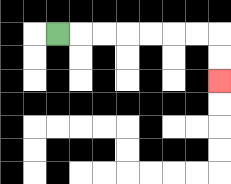{'start': '[2, 1]', 'end': '[9, 3]', 'path_directions': 'R,R,R,R,R,R,R,D,D', 'path_coordinates': '[[2, 1], [3, 1], [4, 1], [5, 1], [6, 1], [7, 1], [8, 1], [9, 1], [9, 2], [9, 3]]'}